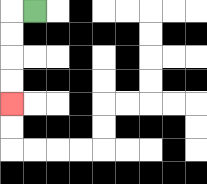{'start': '[1, 0]', 'end': '[0, 4]', 'path_directions': 'L,D,D,D,D', 'path_coordinates': '[[1, 0], [0, 0], [0, 1], [0, 2], [0, 3], [0, 4]]'}